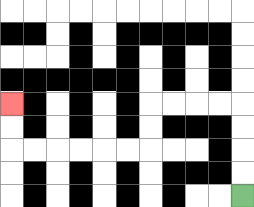{'start': '[10, 8]', 'end': '[0, 4]', 'path_directions': 'U,U,U,U,L,L,L,L,D,D,L,L,L,L,L,L,U,U', 'path_coordinates': '[[10, 8], [10, 7], [10, 6], [10, 5], [10, 4], [9, 4], [8, 4], [7, 4], [6, 4], [6, 5], [6, 6], [5, 6], [4, 6], [3, 6], [2, 6], [1, 6], [0, 6], [0, 5], [0, 4]]'}